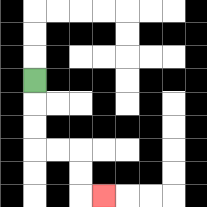{'start': '[1, 3]', 'end': '[4, 8]', 'path_directions': 'D,D,D,R,R,D,D,R', 'path_coordinates': '[[1, 3], [1, 4], [1, 5], [1, 6], [2, 6], [3, 6], [3, 7], [3, 8], [4, 8]]'}